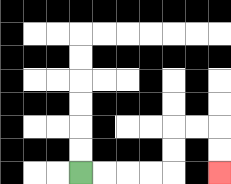{'start': '[3, 7]', 'end': '[9, 7]', 'path_directions': 'R,R,R,R,U,U,R,R,D,D', 'path_coordinates': '[[3, 7], [4, 7], [5, 7], [6, 7], [7, 7], [7, 6], [7, 5], [8, 5], [9, 5], [9, 6], [9, 7]]'}